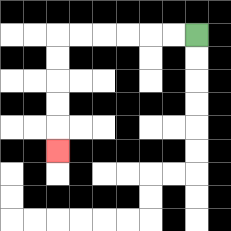{'start': '[8, 1]', 'end': '[2, 6]', 'path_directions': 'L,L,L,L,L,L,D,D,D,D,D', 'path_coordinates': '[[8, 1], [7, 1], [6, 1], [5, 1], [4, 1], [3, 1], [2, 1], [2, 2], [2, 3], [2, 4], [2, 5], [2, 6]]'}